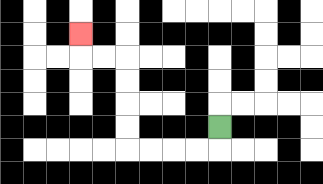{'start': '[9, 5]', 'end': '[3, 1]', 'path_directions': 'D,L,L,L,L,U,U,U,U,L,L,U', 'path_coordinates': '[[9, 5], [9, 6], [8, 6], [7, 6], [6, 6], [5, 6], [5, 5], [5, 4], [5, 3], [5, 2], [4, 2], [3, 2], [3, 1]]'}